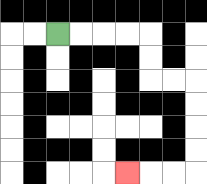{'start': '[2, 1]', 'end': '[5, 7]', 'path_directions': 'R,R,R,R,D,D,R,R,D,D,D,D,L,L,L', 'path_coordinates': '[[2, 1], [3, 1], [4, 1], [5, 1], [6, 1], [6, 2], [6, 3], [7, 3], [8, 3], [8, 4], [8, 5], [8, 6], [8, 7], [7, 7], [6, 7], [5, 7]]'}